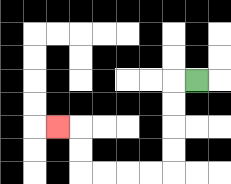{'start': '[8, 3]', 'end': '[2, 5]', 'path_directions': 'L,D,D,D,D,L,L,L,L,U,U,L', 'path_coordinates': '[[8, 3], [7, 3], [7, 4], [7, 5], [7, 6], [7, 7], [6, 7], [5, 7], [4, 7], [3, 7], [3, 6], [3, 5], [2, 5]]'}